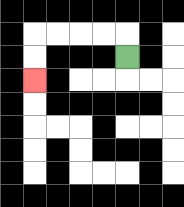{'start': '[5, 2]', 'end': '[1, 3]', 'path_directions': 'U,L,L,L,L,D,D', 'path_coordinates': '[[5, 2], [5, 1], [4, 1], [3, 1], [2, 1], [1, 1], [1, 2], [1, 3]]'}